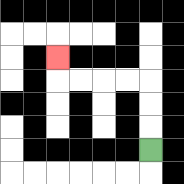{'start': '[6, 6]', 'end': '[2, 2]', 'path_directions': 'U,U,U,L,L,L,L,U', 'path_coordinates': '[[6, 6], [6, 5], [6, 4], [6, 3], [5, 3], [4, 3], [3, 3], [2, 3], [2, 2]]'}